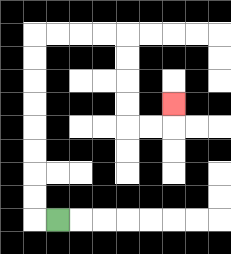{'start': '[2, 9]', 'end': '[7, 4]', 'path_directions': 'L,U,U,U,U,U,U,U,U,R,R,R,R,D,D,D,D,R,R,U', 'path_coordinates': '[[2, 9], [1, 9], [1, 8], [1, 7], [1, 6], [1, 5], [1, 4], [1, 3], [1, 2], [1, 1], [2, 1], [3, 1], [4, 1], [5, 1], [5, 2], [5, 3], [5, 4], [5, 5], [6, 5], [7, 5], [7, 4]]'}